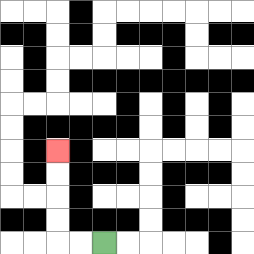{'start': '[4, 10]', 'end': '[2, 6]', 'path_directions': 'L,L,U,U,U,U', 'path_coordinates': '[[4, 10], [3, 10], [2, 10], [2, 9], [2, 8], [2, 7], [2, 6]]'}